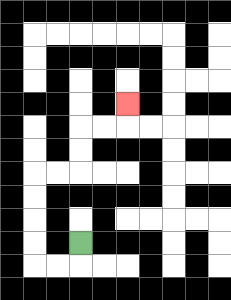{'start': '[3, 10]', 'end': '[5, 4]', 'path_directions': 'D,L,L,U,U,U,U,R,R,U,U,R,R,U', 'path_coordinates': '[[3, 10], [3, 11], [2, 11], [1, 11], [1, 10], [1, 9], [1, 8], [1, 7], [2, 7], [3, 7], [3, 6], [3, 5], [4, 5], [5, 5], [5, 4]]'}